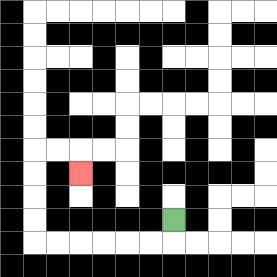{'start': '[7, 9]', 'end': '[3, 7]', 'path_directions': 'D,L,L,L,L,L,L,U,U,U,U,R,R,D', 'path_coordinates': '[[7, 9], [7, 10], [6, 10], [5, 10], [4, 10], [3, 10], [2, 10], [1, 10], [1, 9], [1, 8], [1, 7], [1, 6], [2, 6], [3, 6], [3, 7]]'}